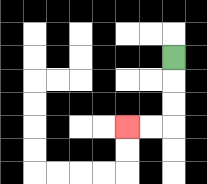{'start': '[7, 2]', 'end': '[5, 5]', 'path_directions': 'D,D,D,L,L', 'path_coordinates': '[[7, 2], [7, 3], [7, 4], [7, 5], [6, 5], [5, 5]]'}